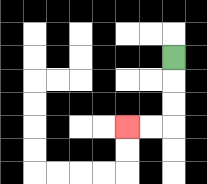{'start': '[7, 2]', 'end': '[5, 5]', 'path_directions': 'D,D,D,L,L', 'path_coordinates': '[[7, 2], [7, 3], [7, 4], [7, 5], [6, 5], [5, 5]]'}